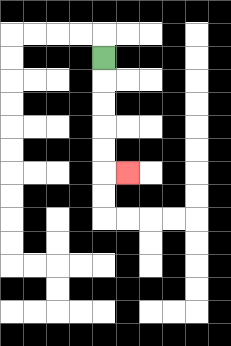{'start': '[4, 2]', 'end': '[5, 7]', 'path_directions': 'D,D,D,D,D,R', 'path_coordinates': '[[4, 2], [4, 3], [4, 4], [4, 5], [4, 6], [4, 7], [5, 7]]'}